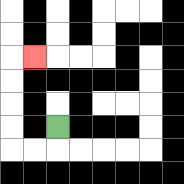{'start': '[2, 5]', 'end': '[1, 2]', 'path_directions': 'D,L,L,U,U,U,U,R', 'path_coordinates': '[[2, 5], [2, 6], [1, 6], [0, 6], [0, 5], [0, 4], [0, 3], [0, 2], [1, 2]]'}